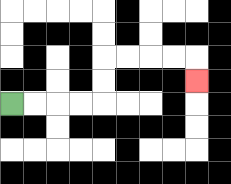{'start': '[0, 4]', 'end': '[8, 3]', 'path_directions': 'R,R,R,R,U,U,R,R,R,R,D', 'path_coordinates': '[[0, 4], [1, 4], [2, 4], [3, 4], [4, 4], [4, 3], [4, 2], [5, 2], [6, 2], [7, 2], [8, 2], [8, 3]]'}